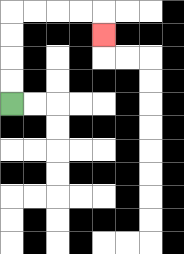{'start': '[0, 4]', 'end': '[4, 1]', 'path_directions': 'U,U,U,U,R,R,R,R,D', 'path_coordinates': '[[0, 4], [0, 3], [0, 2], [0, 1], [0, 0], [1, 0], [2, 0], [3, 0], [4, 0], [4, 1]]'}